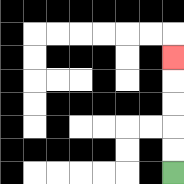{'start': '[7, 7]', 'end': '[7, 2]', 'path_directions': 'U,U,U,U,U', 'path_coordinates': '[[7, 7], [7, 6], [7, 5], [7, 4], [7, 3], [7, 2]]'}